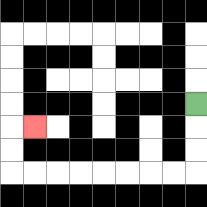{'start': '[8, 4]', 'end': '[1, 5]', 'path_directions': 'D,D,D,L,L,L,L,L,L,L,L,U,U,R', 'path_coordinates': '[[8, 4], [8, 5], [8, 6], [8, 7], [7, 7], [6, 7], [5, 7], [4, 7], [3, 7], [2, 7], [1, 7], [0, 7], [0, 6], [0, 5], [1, 5]]'}